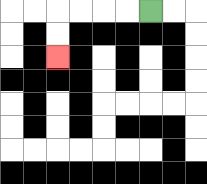{'start': '[6, 0]', 'end': '[2, 2]', 'path_directions': 'L,L,L,L,D,D', 'path_coordinates': '[[6, 0], [5, 0], [4, 0], [3, 0], [2, 0], [2, 1], [2, 2]]'}